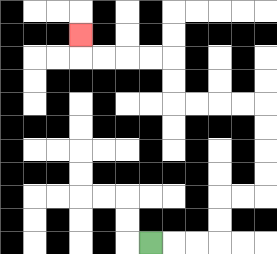{'start': '[6, 10]', 'end': '[3, 1]', 'path_directions': 'R,R,R,U,U,R,R,U,U,U,U,L,L,L,L,U,U,L,L,L,L,U', 'path_coordinates': '[[6, 10], [7, 10], [8, 10], [9, 10], [9, 9], [9, 8], [10, 8], [11, 8], [11, 7], [11, 6], [11, 5], [11, 4], [10, 4], [9, 4], [8, 4], [7, 4], [7, 3], [7, 2], [6, 2], [5, 2], [4, 2], [3, 2], [3, 1]]'}